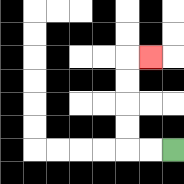{'start': '[7, 6]', 'end': '[6, 2]', 'path_directions': 'L,L,U,U,U,U,R', 'path_coordinates': '[[7, 6], [6, 6], [5, 6], [5, 5], [5, 4], [5, 3], [5, 2], [6, 2]]'}